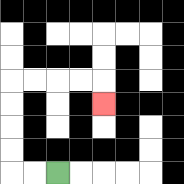{'start': '[2, 7]', 'end': '[4, 4]', 'path_directions': 'L,L,U,U,U,U,R,R,R,R,D', 'path_coordinates': '[[2, 7], [1, 7], [0, 7], [0, 6], [0, 5], [0, 4], [0, 3], [1, 3], [2, 3], [3, 3], [4, 3], [4, 4]]'}